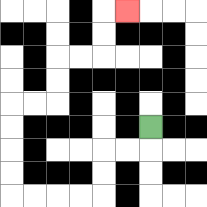{'start': '[6, 5]', 'end': '[5, 0]', 'path_directions': 'D,L,L,D,D,L,L,L,L,U,U,U,U,R,R,U,U,R,R,U,U,R', 'path_coordinates': '[[6, 5], [6, 6], [5, 6], [4, 6], [4, 7], [4, 8], [3, 8], [2, 8], [1, 8], [0, 8], [0, 7], [0, 6], [0, 5], [0, 4], [1, 4], [2, 4], [2, 3], [2, 2], [3, 2], [4, 2], [4, 1], [4, 0], [5, 0]]'}